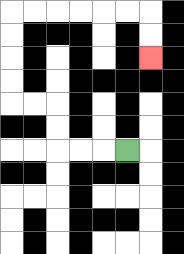{'start': '[5, 6]', 'end': '[6, 2]', 'path_directions': 'L,L,L,U,U,L,L,U,U,U,U,R,R,R,R,R,R,D,D', 'path_coordinates': '[[5, 6], [4, 6], [3, 6], [2, 6], [2, 5], [2, 4], [1, 4], [0, 4], [0, 3], [0, 2], [0, 1], [0, 0], [1, 0], [2, 0], [3, 0], [4, 0], [5, 0], [6, 0], [6, 1], [6, 2]]'}